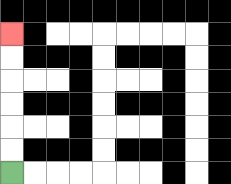{'start': '[0, 7]', 'end': '[0, 1]', 'path_directions': 'U,U,U,U,U,U', 'path_coordinates': '[[0, 7], [0, 6], [0, 5], [0, 4], [0, 3], [0, 2], [0, 1]]'}